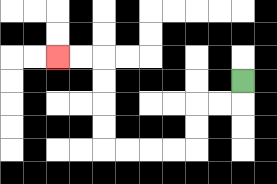{'start': '[10, 3]', 'end': '[2, 2]', 'path_directions': 'D,L,L,D,D,L,L,L,L,U,U,U,U,L,L', 'path_coordinates': '[[10, 3], [10, 4], [9, 4], [8, 4], [8, 5], [8, 6], [7, 6], [6, 6], [5, 6], [4, 6], [4, 5], [4, 4], [4, 3], [4, 2], [3, 2], [2, 2]]'}